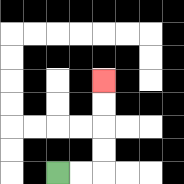{'start': '[2, 7]', 'end': '[4, 3]', 'path_directions': 'R,R,U,U,U,U', 'path_coordinates': '[[2, 7], [3, 7], [4, 7], [4, 6], [4, 5], [4, 4], [4, 3]]'}